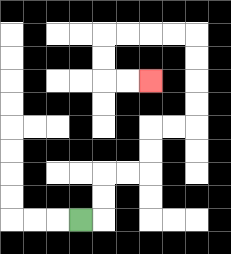{'start': '[3, 9]', 'end': '[6, 3]', 'path_directions': 'R,U,U,R,R,U,U,R,R,U,U,U,U,L,L,L,L,D,D,R,R', 'path_coordinates': '[[3, 9], [4, 9], [4, 8], [4, 7], [5, 7], [6, 7], [6, 6], [6, 5], [7, 5], [8, 5], [8, 4], [8, 3], [8, 2], [8, 1], [7, 1], [6, 1], [5, 1], [4, 1], [4, 2], [4, 3], [5, 3], [6, 3]]'}